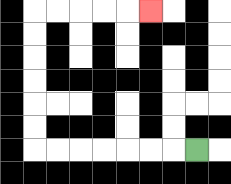{'start': '[8, 6]', 'end': '[6, 0]', 'path_directions': 'L,L,L,L,L,L,L,U,U,U,U,U,U,R,R,R,R,R', 'path_coordinates': '[[8, 6], [7, 6], [6, 6], [5, 6], [4, 6], [3, 6], [2, 6], [1, 6], [1, 5], [1, 4], [1, 3], [1, 2], [1, 1], [1, 0], [2, 0], [3, 0], [4, 0], [5, 0], [6, 0]]'}